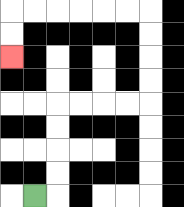{'start': '[1, 8]', 'end': '[0, 2]', 'path_directions': 'R,U,U,U,U,R,R,R,R,U,U,U,U,L,L,L,L,L,L,D,D', 'path_coordinates': '[[1, 8], [2, 8], [2, 7], [2, 6], [2, 5], [2, 4], [3, 4], [4, 4], [5, 4], [6, 4], [6, 3], [6, 2], [6, 1], [6, 0], [5, 0], [4, 0], [3, 0], [2, 0], [1, 0], [0, 0], [0, 1], [0, 2]]'}